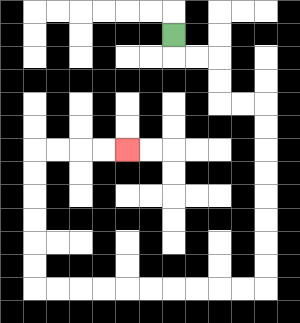{'start': '[7, 1]', 'end': '[5, 6]', 'path_directions': 'D,R,R,D,D,R,R,D,D,D,D,D,D,D,D,L,L,L,L,L,L,L,L,L,L,U,U,U,U,U,U,R,R,R,R', 'path_coordinates': '[[7, 1], [7, 2], [8, 2], [9, 2], [9, 3], [9, 4], [10, 4], [11, 4], [11, 5], [11, 6], [11, 7], [11, 8], [11, 9], [11, 10], [11, 11], [11, 12], [10, 12], [9, 12], [8, 12], [7, 12], [6, 12], [5, 12], [4, 12], [3, 12], [2, 12], [1, 12], [1, 11], [1, 10], [1, 9], [1, 8], [1, 7], [1, 6], [2, 6], [3, 6], [4, 6], [5, 6]]'}